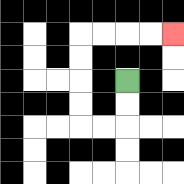{'start': '[5, 3]', 'end': '[7, 1]', 'path_directions': 'D,D,L,L,U,U,U,U,R,R,R,R', 'path_coordinates': '[[5, 3], [5, 4], [5, 5], [4, 5], [3, 5], [3, 4], [3, 3], [3, 2], [3, 1], [4, 1], [5, 1], [6, 1], [7, 1]]'}